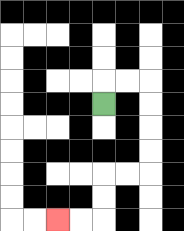{'start': '[4, 4]', 'end': '[2, 9]', 'path_directions': 'U,R,R,D,D,D,D,L,L,D,D,L,L', 'path_coordinates': '[[4, 4], [4, 3], [5, 3], [6, 3], [6, 4], [6, 5], [6, 6], [6, 7], [5, 7], [4, 7], [4, 8], [4, 9], [3, 9], [2, 9]]'}